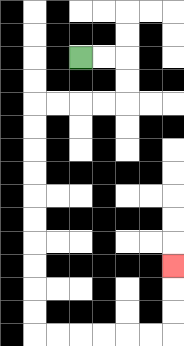{'start': '[3, 2]', 'end': '[7, 11]', 'path_directions': 'R,R,D,D,L,L,L,L,D,D,D,D,D,D,D,D,D,D,R,R,R,R,R,R,U,U,U', 'path_coordinates': '[[3, 2], [4, 2], [5, 2], [5, 3], [5, 4], [4, 4], [3, 4], [2, 4], [1, 4], [1, 5], [1, 6], [1, 7], [1, 8], [1, 9], [1, 10], [1, 11], [1, 12], [1, 13], [1, 14], [2, 14], [3, 14], [4, 14], [5, 14], [6, 14], [7, 14], [7, 13], [7, 12], [7, 11]]'}